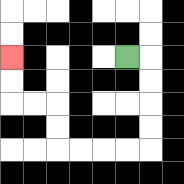{'start': '[5, 2]', 'end': '[0, 2]', 'path_directions': 'R,D,D,D,D,L,L,L,L,U,U,L,L,U,U', 'path_coordinates': '[[5, 2], [6, 2], [6, 3], [6, 4], [6, 5], [6, 6], [5, 6], [4, 6], [3, 6], [2, 6], [2, 5], [2, 4], [1, 4], [0, 4], [0, 3], [0, 2]]'}